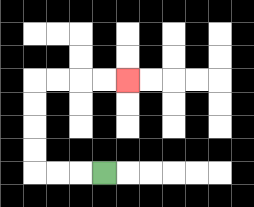{'start': '[4, 7]', 'end': '[5, 3]', 'path_directions': 'L,L,L,U,U,U,U,R,R,R,R', 'path_coordinates': '[[4, 7], [3, 7], [2, 7], [1, 7], [1, 6], [1, 5], [1, 4], [1, 3], [2, 3], [3, 3], [4, 3], [5, 3]]'}